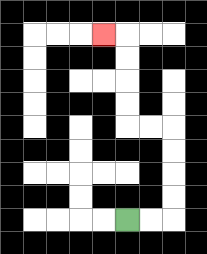{'start': '[5, 9]', 'end': '[4, 1]', 'path_directions': 'R,R,U,U,U,U,L,L,U,U,U,U,L', 'path_coordinates': '[[5, 9], [6, 9], [7, 9], [7, 8], [7, 7], [7, 6], [7, 5], [6, 5], [5, 5], [5, 4], [5, 3], [5, 2], [5, 1], [4, 1]]'}